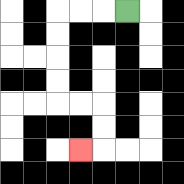{'start': '[5, 0]', 'end': '[3, 6]', 'path_directions': 'L,L,L,D,D,D,D,R,R,D,D,L', 'path_coordinates': '[[5, 0], [4, 0], [3, 0], [2, 0], [2, 1], [2, 2], [2, 3], [2, 4], [3, 4], [4, 4], [4, 5], [4, 6], [3, 6]]'}